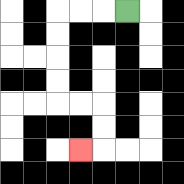{'start': '[5, 0]', 'end': '[3, 6]', 'path_directions': 'L,L,L,D,D,D,D,R,R,D,D,L', 'path_coordinates': '[[5, 0], [4, 0], [3, 0], [2, 0], [2, 1], [2, 2], [2, 3], [2, 4], [3, 4], [4, 4], [4, 5], [4, 6], [3, 6]]'}